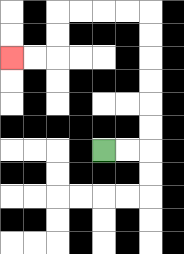{'start': '[4, 6]', 'end': '[0, 2]', 'path_directions': 'R,R,U,U,U,U,U,U,L,L,L,L,D,D,L,L', 'path_coordinates': '[[4, 6], [5, 6], [6, 6], [6, 5], [6, 4], [6, 3], [6, 2], [6, 1], [6, 0], [5, 0], [4, 0], [3, 0], [2, 0], [2, 1], [2, 2], [1, 2], [0, 2]]'}